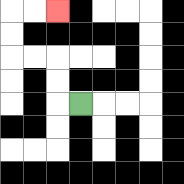{'start': '[3, 4]', 'end': '[2, 0]', 'path_directions': 'L,U,U,L,L,U,U,R,R', 'path_coordinates': '[[3, 4], [2, 4], [2, 3], [2, 2], [1, 2], [0, 2], [0, 1], [0, 0], [1, 0], [2, 0]]'}